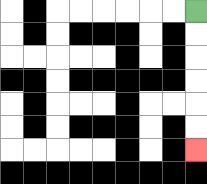{'start': '[8, 0]', 'end': '[8, 6]', 'path_directions': 'D,D,D,D,D,D', 'path_coordinates': '[[8, 0], [8, 1], [8, 2], [8, 3], [8, 4], [8, 5], [8, 6]]'}